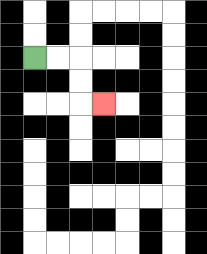{'start': '[1, 2]', 'end': '[4, 4]', 'path_directions': 'R,R,D,D,R', 'path_coordinates': '[[1, 2], [2, 2], [3, 2], [3, 3], [3, 4], [4, 4]]'}